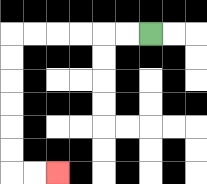{'start': '[6, 1]', 'end': '[2, 7]', 'path_directions': 'L,L,L,L,L,L,D,D,D,D,D,D,R,R', 'path_coordinates': '[[6, 1], [5, 1], [4, 1], [3, 1], [2, 1], [1, 1], [0, 1], [0, 2], [0, 3], [0, 4], [0, 5], [0, 6], [0, 7], [1, 7], [2, 7]]'}